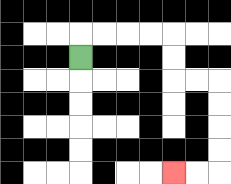{'start': '[3, 2]', 'end': '[7, 7]', 'path_directions': 'U,R,R,R,R,D,D,R,R,D,D,D,D,L,L', 'path_coordinates': '[[3, 2], [3, 1], [4, 1], [5, 1], [6, 1], [7, 1], [7, 2], [7, 3], [8, 3], [9, 3], [9, 4], [9, 5], [9, 6], [9, 7], [8, 7], [7, 7]]'}